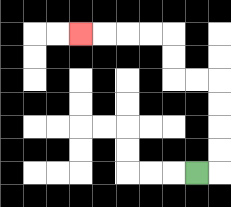{'start': '[8, 7]', 'end': '[3, 1]', 'path_directions': 'R,U,U,U,U,L,L,U,U,L,L,L,L', 'path_coordinates': '[[8, 7], [9, 7], [9, 6], [9, 5], [9, 4], [9, 3], [8, 3], [7, 3], [7, 2], [7, 1], [6, 1], [5, 1], [4, 1], [3, 1]]'}